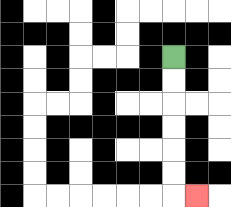{'start': '[7, 2]', 'end': '[8, 8]', 'path_directions': 'D,D,D,D,D,D,R', 'path_coordinates': '[[7, 2], [7, 3], [7, 4], [7, 5], [7, 6], [7, 7], [7, 8], [8, 8]]'}